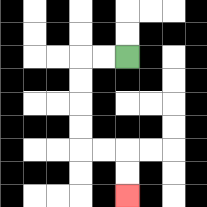{'start': '[5, 2]', 'end': '[5, 8]', 'path_directions': 'L,L,D,D,D,D,R,R,D,D', 'path_coordinates': '[[5, 2], [4, 2], [3, 2], [3, 3], [3, 4], [3, 5], [3, 6], [4, 6], [5, 6], [5, 7], [5, 8]]'}